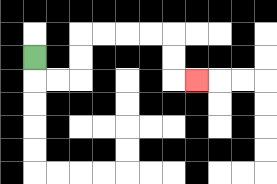{'start': '[1, 2]', 'end': '[8, 3]', 'path_directions': 'D,R,R,U,U,R,R,R,R,D,D,R', 'path_coordinates': '[[1, 2], [1, 3], [2, 3], [3, 3], [3, 2], [3, 1], [4, 1], [5, 1], [6, 1], [7, 1], [7, 2], [7, 3], [8, 3]]'}